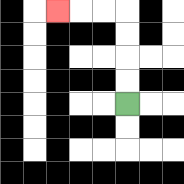{'start': '[5, 4]', 'end': '[2, 0]', 'path_directions': 'U,U,U,U,L,L,L', 'path_coordinates': '[[5, 4], [5, 3], [5, 2], [5, 1], [5, 0], [4, 0], [3, 0], [2, 0]]'}